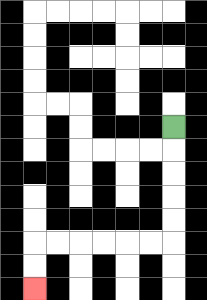{'start': '[7, 5]', 'end': '[1, 12]', 'path_directions': 'D,D,D,D,D,L,L,L,L,L,L,D,D', 'path_coordinates': '[[7, 5], [7, 6], [7, 7], [7, 8], [7, 9], [7, 10], [6, 10], [5, 10], [4, 10], [3, 10], [2, 10], [1, 10], [1, 11], [1, 12]]'}